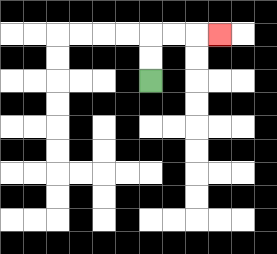{'start': '[6, 3]', 'end': '[9, 1]', 'path_directions': 'U,U,R,R,R', 'path_coordinates': '[[6, 3], [6, 2], [6, 1], [7, 1], [8, 1], [9, 1]]'}